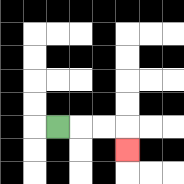{'start': '[2, 5]', 'end': '[5, 6]', 'path_directions': 'R,R,R,D', 'path_coordinates': '[[2, 5], [3, 5], [4, 5], [5, 5], [5, 6]]'}